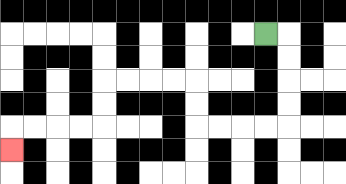{'start': '[11, 1]', 'end': '[0, 6]', 'path_directions': 'R,D,D,D,D,L,L,L,L,U,U,L,L,L,L,D,D,L,L,L,L,D', 'path_coordinates': '[[11, 1], [12, 1], [12, 2], [12, 3], [12, 4], [12, 5], [11, 5], [10, 5], [9, 5], [8, 5], [8, 4], [8, 3], [7, 3], [6, 3], [5, 3], [4, 3], [4, 4], [4, 5], [3, 5], [2, 5], [1, 5], [0, 5], [0, 6]]'}